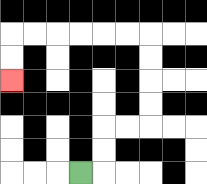{'start': '[3, 7]', 'end': '[0, 3]', 'path_directions': 'R,U,U,R,R,U,U,U,U,L,L,L,L,L,L,D,D', 'path_coordinates': '[[3, 7], [4, 7], [4, 6], [4, 5], [5, 5], [6, 5], [6, 4], [6, 3], [6, 2], [6, 1], [5, 1], [4, 1], [3, 1], [2, 1], [1, 1], [0, 1], [0, 2], [0, 3]]'}